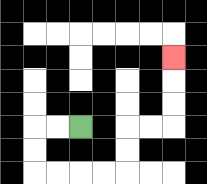{'start': '[3, 5]', 'end': '[7, 2]', 'path_directions': 'L,L,D,D,R,R,R,R,U,U,R,R,U,U,U', 'path_coordinates': '[[3, 5], [2, 5], [1, 5], [1, 6], [1, 7], [2, 7], [3, 7], [4, 7], [5, 7], [5, 6], [5, 5], [6, 5], [7, 5], [7, 4], [7, 3], [7, 2]]'}